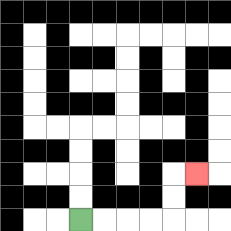{'start': '[3, 9]', 'end': '[8, 7]', 'path_directions': 'R,R,R,R,U,U,R', 'path_coordinates': '[[3, 9], [4, 9], [5, 9], [6, 9], [7, 9], [7, 8], [7, 7], [8, 7]]'}